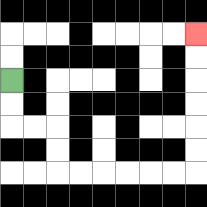{'start': '[0, 3]', 'end': '[8, 1]', 'path_directions': 'D,D,R,R,D,D,R,R,R,R,R,R,U,U,U,U,U,U', 'path_coordinates': '[[0, 3], [0, 4], [0, 5], [1, 5], [2, 5], [2, 6], [2, 7], [3, 7], [4, 7], [5, 7], [6, 7], [7, 7], [8, 7], [8, 6], [8, 5], [8, 4], [8, 3], [8, 2], [8, 1]]'}